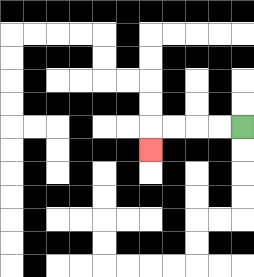{'start': '[10, 5]', 'end': '[6, 6]', 'path_directions': 'L,L,L,L,D', 'path_coordinates': '[[10, 5], [9, 5], [8, 5], [7, 5], [6, 5], [6, 6]]'}